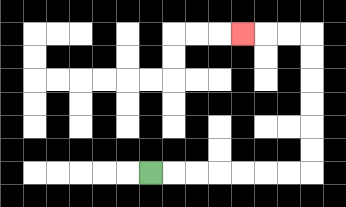{'start': '[6, 7]', 'end': '[10, 1]', 'path_directions': 'R,R,R,R,R,R,R,U,U,U,U,U,U,L,L,L', 'path_coordinates': '[[6, 7], [7, 7], [8, 7], [9, 7], [10, 7], [11, 7], [12, 7], [13, 7], [13, 6], [13, 5], [13, 4], [13, 3], [13, 2], [13, 1], [12, 1], [11, 1], [10, 1]]'}